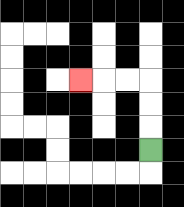{'start': '[6, 6]', 'end': '[3, 3]', 'path_directions': 'U,U,U,L,L,L', 'path_coordinates': '[[6, 6], [6, 5], [6, 4], [6, 3], [5, 3], [4, 3], [3, 3]]'}